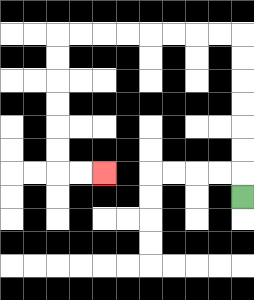{'start': '[10, 8]', 'end': '[4, 7]', 'path_directions': 'U,U,U,U,U,U,U,L,L,L,L,L,L,L,L,D,D,D,D,D,D,R,R', 'path_coordinates': '[[10, 8], [10, 7], [10, 6], [10, 5], [10, 4], [10, 3], [10, 2], [10, 1], [9, 1], [8, 1], [7, 1], [6, 1], [5, 1], [4, 1], [3, 1], [2, 1], [2, 2], [2, 3], [2, 4], [2, 5], [2, 6], [2, 7], [3, 7], [4, 7]]'}